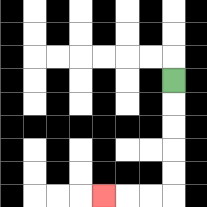{'start': '[7, 3]', 'end': '[4, 8]', 'path_directions': 'D,D,D,D,D,L,L,L', 'path_coordinates': '[[7, 3], [7, 4], [7, 5], [7, 6], [7, 7], [7, 8], [6, 8], [5, 8], [4, 8]]'}